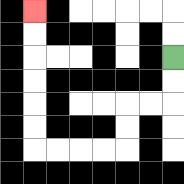{'start': '[7, 2]', 'end': '[1, 0]', 'path_directions': 'D,D,L,L,D,D,L,L,L,L,U,U,U,U,U,U', 'path_coordinates': '[[7, 2], [7, 3], [7, 4], [6, 4], [5, 4], [5, 5], [5, 6], [4, 6], [3, 6], [2, 6], [1, 6], [1, 5], [1, 4], [1, 3], [1, 2], [1, 1], [1, 0]]'}